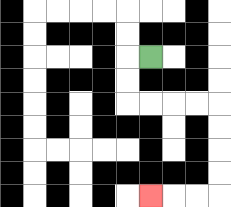{'start': '[6, 2]', 'end': '[6, 8]', 'path_directions': 'L,D,D,R,R,R,R,D,D,D,D,L,L,L', 'path_coordinates': '[[6, 2], [5, 2], [5, 3], [5, 4], [6, 4], [7, 4], [8, 4], [9, 4], [9, 5], [9, 6], [9, 7], [9, 8], [8, 8], [7, 8], [6, 8]]'}